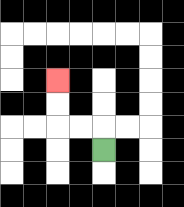{'start': '[4, 6]', 'end': '[2, 3]', 'path_directions': 'U,L,L,U,U', 'path_coordinates': '[[4, 6], [4, 5], [3, 5], [2, 5], [2, 4], [2, 3]]'}